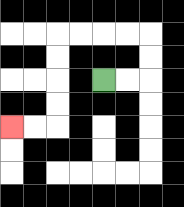{'start': '[4, 3]', 'end': '[0, 5]', 'path_directions': 'R,R,U,U,L,L,L,L,D,D,D,D,L,L', 'path_coordinates': '[[4, 3], [5, 3], [6, 3], [6, 2], [6, 1], [5, 1], [4, 1], [3, 1], [2, 1], [2, 2], [2, 3], [2, 4], [2, 5], [1, 5], [0, 5]]'}